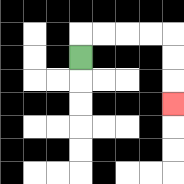{'start': '[3, 2]', 'end': '[7, 4]', 'path_directions': 'U,R,R,R,R,D,D,D', 'path_coordinates': '[[3, 2], [3, 1], [4, 1], [5, 1], [6, 1], [7, 1], [7, 2], [7, 3], [7, 4]]'}